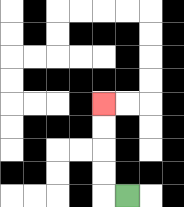{'start': '[5, 8]', 'end': '[4, 4]', 'path_directions': 'L,U,U,U,U', 'path_coordinates': '[[5, 8], [4, 8], [4, 7], [4, 6], [4, 5], [4, 4]]'}